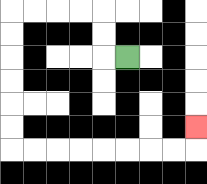{'start': '[5, 2]', 'end': '[8, 5]', 'path_directions': 'L,U,U,L,L,L,L,D,D,D,D,D,D,R,R,R,R,R,R,R,R,U', 'path_coordinates': '[[5, 2], [4, 2], [4, 1], [4, 0], [3, 0], [2, 0], [1, 0], [0, 0], [0, 1], [0, 2], [0, 3], [0, 4], [0, 5], [0, 6], [1, 6], [2, 6], [3, 6], [4, 6], [5, 6], [6, 6], [7, 6], [8, 6], [8, 5]]'}